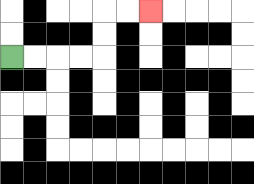{'start': '[0, 2]', 'end': '[6, 0]', 'path_directions': 'R,R,R,R,U,U,R,R', 'path_coordinates': '[[0, 2], [1, 2], [2, 2], [3, 2], [4, 2], [4, 1], [4, 0], [5, 0], [6, 0]]'}